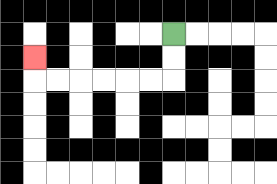{'start': '[7, 1]', 'end': '[1, 2]', 'path_directions': 'D,D,L,L,L,L,L,L,U', 'path_coordinates': '[[7, 1], [7, 2], [7, 3], [6, 3], [5, 3], [4, 3], [3, 3], [2, 3], [1, 3], [1, 2]]'}